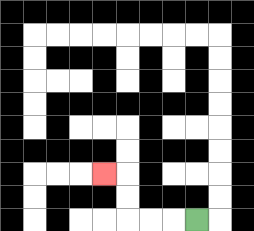{'start': '[8, 9]', 'end': '[4, 7]', 'path_directions': 'L,L,L,U,U,L', 'path_coordinates': '[[8, 9], [7, 9], [6, 9], [5, 9], [5, 8], [5, 7], [4, 7]]'}